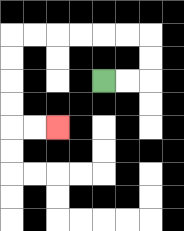{'start': '[4, 3]', 'end': '[2, 5]', 'path_directions': 'R,R,U,U,L,L,L,L,L,L,D,D,D,D,R,R', 'path_coordinates': '[[4, 3], [5, 3], [6, 3], [6, 2], [6, 1], [5, 1], [4, 1], [3, 1], [2, 1], [1, 1], [0, 1], [0, 2], [0, 3], [0, 4], [0, 5], [1, 5], [2, 5]]'}